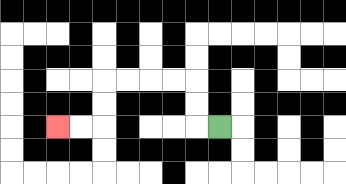{'start': '[9, 5]', 'end': '[2, 5]', 'path_directions': 'L,U,U,L,L,L,L,D,D,L,L', 'path_coordinates': '[[9, 5], [8, 5], [8, 4], [8, 3], [7, 3], [6, 3], [5, 3], [4, 3], [4, 4], [4, 5], [3, 5], [2, 5]]'}